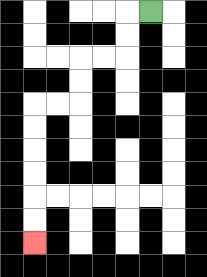{'start': '[6, 0]', 'end': '[1, 10]', 'path_directions': 'L,D,D,L,L,D,D,L,L,D,D,D,D,D,D', 'path_coordinates': '[[6, 0], [5, 0], [5, 1], [5, 2], [4, 2], [3, 2], [3, 3], [3, 4], [2, 4], [1, 4], [1, 5], [1, 6], [1, 7], [1, 8], [1, 9], [1, 10]]'}